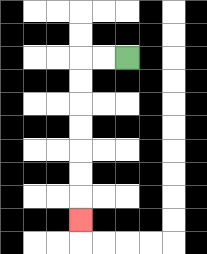{'start': '[5, 2]', 'end': '[3, 9]', 'path_directions': 'L,L,D,D,D,D,D,D,D', 'path_coordinates': '[[5, 2], [4, 2], [3, 2], [3, 3], [3, 4], [3, 5], [3, 6], [3, 7], [3, 8], [3, 9]]'}